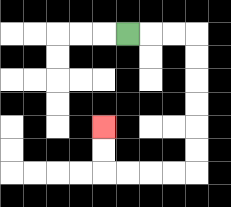{'start': '[5, 1]', 'end': '[4, 5]', 'path_directions': 'R,R,R,D,D,D,D,D,D,L,L,L,L,U,U', 'path_coordinates': '[[5, 1], [6, 1], [7, 1], [8, 1], [8, 2], [8, 3], [8, 4], [8, 5], [8, 6], [8, 7], [7, 7], [6, 7], [5, 7], [4, 7], [4, 6], [4, 5]]'}